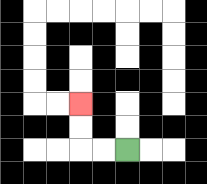{'start': '[5, 6]', 'end': '[3, 4]', 'path_directions': 'L,L,U,U', 'path_coordinates': '[[5, 6], [4, 6], [3, 6], [3, 5], [3, 4]]'}